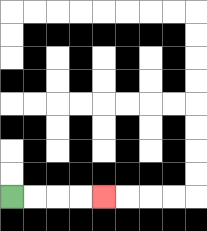{'start': '[0, 8]', 'end': '[4, 8]', 'path_directions': 'R,R,R,R', 'path_coordinates': '[[0, 8], [1, 8], [2, 8], [3, 8], [4, 8]]'}